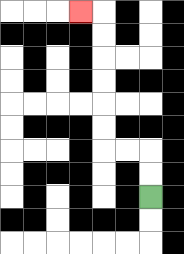{'start': '[6, 8]', 'end': '[3, 0]', 'path_directions': 'U,U,L,L,U,U,U,U,U,U,L', 'path_coordinates': '[[6, 8], [6, 7], [6, 6], [5, 6], [4, 6], [4, 5], [4, 4], [4, 3], [4, 2], [4, 1], [4, 0], [3, 0]]'}